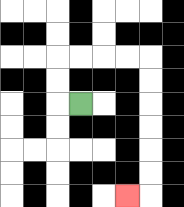{'start': '[3, 4]', 'end': '[5, 8]', 'path_directions': 'L,U,U,R,R,R,R,D,D,D,D,D,D,L', 'path_coordinates': '[[3, 4], [2, 4], [2, 3], [2, 2], [3, 2], [4, 2], [5, 2], [6, 2], [6, 3], [6, 4], [6, 5], [6, 6], [6, 7], [6, 8], [5, 8]]'}